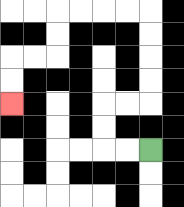{'start': '[6, 6]', 'end': '[0, 4]', 'path_directions': 'L,L,U,U,R,R,U,U,U,U,L,L,L,L,D,D,L,L,D,D', 'path_coordinates': '[[6, 6], [5, 6], [4, 6], [4, 5], [4, 4], [5, 4], [6, 4], [6, 3], [6, 2], [6, 1], [6, 0], [5, 0], [4, 0], [3, 0], [2, 0], [2, 1], [2, 2], [1, 2], [0, 2], [0, 3], [0, 4]]'}